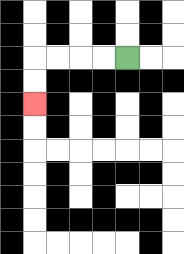{'start': '[5, 2]', 'end': '[1, 4]', 'path_directions': 'L,L,L,L,D,D', 'path_coordinates': '[[5, 2], [4, 2], [3, 2], [2, 2], [1, 2], [1, 3], [1, 4]]'}